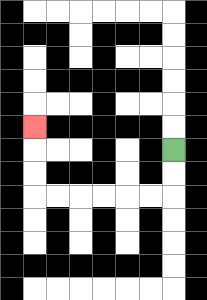{'start': '[7, 6]', 'end': '[1, 5]', 'path_directions': 'D,D,L,L,L,L,L,L,U,U,U', 'path_coordinates': '[[7, 6], [7, 7], [7, 8], [6, 8], [5, 8], [4, 8], [3, 8], [2, 8], [1, 8], [1, 7], [1, 6], [1, 5]]'}